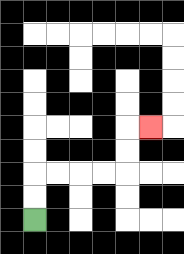{'start': '[1, 9]', 'end': '[6, 5]', 'path_directions': 'U,U,R,R,R,R,U,U,R', 'path_coordinates': '[[1, 9], [1, 8], [1, 7], [2, 7], [3, 7], [4, 7], [5, 7], [5, 6], [5, 5], [6, 5]]'}